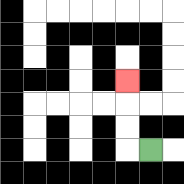{'start': '[6, 6]', 'end': '[5, 3]', 'path_directions': 'L,U,U,U', 'path_coordinates': '[[6, 6], [5, 6], [5, 5], [5, 4], [5, 3]]'}